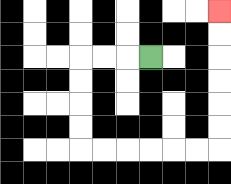{'start': '[6, 2]', 'end': '[9, 0]', 'path_directions': 'L,L,L,D,D,D,D,R,R,R,R,R,R,U,U,U,U,U,U', 'path_coordinates': '[[6, 2], [5, 2], [4, 2], [3, 2], [3, 3], [3, 4], [3, 5], [3, 6], [4, 6], [5, 6], [6, 6], [7, 6], [8, 6], [9, 6], [9, 5], [9, 4], [9, 3], [9, 2], [9, 1], [9, 0]]'}